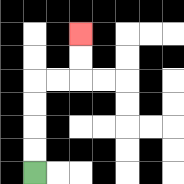{'start': '[1, 7]', 'end': '[3, 1]', 'path_directions': 'U,U,U,U,R,R,U,U', 'path_coordinates': '[[1, 7], [1, 6], [1, 5], [1, 4], [1, 3], [2, 3], [3, 3], [3, 2], [3, 1]]'}